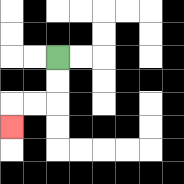{'start': '[2, 2]', 'end': '[0, 5]', 'path_directions': 'D,D,L,L,D', 'path_coordinates': '[[2, 2], [2, 3], [2, 4], [1, 4], [0, 4], [0, 5]]'}